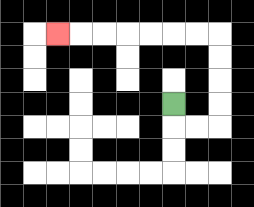{'start': '[7, 4]', 'end': '[2, 1]', 'path_directions': 'D,R,R,U,U,U,U,L,L,L,L,L,L,L', 'path_coordinates': '[[7, 4], [7, 5], [8, 5], [9, 5], [9, 4], [9, 3], [9, 2], [9, 1], [8, 1], [7, 1], [6, 1], [5, 1], [4, 1], [3, 1], [2, 1]]'}